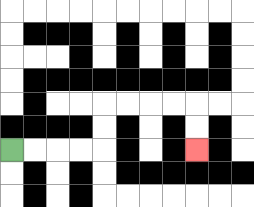{'start': '[0, 6]', 'end': '[8, 6]', 'path_directions': 'R,R,R,R,U,U,R,R,R,R,D,D', 'path_coordinates': '[[0, 6], [1, 6], [2, 6], [3, 6], [4, 6], [4, 5], [4, 4], [5, 4], [6, 4], [7, 4], [8, 4], [8, 5], [8, 6]]'}